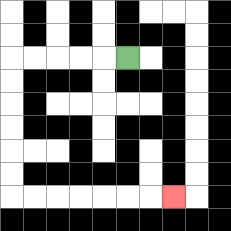{'start': '[5, 2]', 'end': '[7, 8]', 'path_directions': 'L,L,L,L,L,D,D,D,D,D,D,R,R,R,R,R,R,R', 'path_coordinates': '[[5, 2], [4, 2], [3, 2], [2, 2], [1, 2], [0, 2], [0, 3], [0, 4], [0, 5], [0, 6], [0, 7], [0, 8], [1, 8], [2, 8], [3, 8], [4, 8], [5, 8], [6, 8], [7, 8]]'}